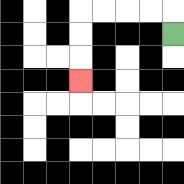{'start': '[7, 1]', 'end': '[3, 3]', 'path_directions': 'U,L,L,L,L,D,D,D', 'path_coordinates': '[[7, 1], [7, 0], [6, 0], [5, 0], [4, 0], [3, 0], [3, 1], [3, 2], [3, 3]]'}